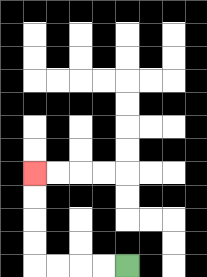{'start': '[5, 11]', 'end': '[1, 7]', 'path_directions': 'L,L,L,L,U,U,U,U', 'path_coordinates': '[[5, 11], [4, 11], [3, 11], [2, 11], [1, 11], [1, 10], [1, 9], [1, 8], [1, 7]]'}